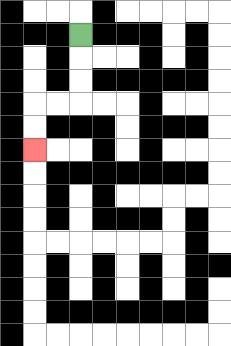{'start': '[3, 1]', 'end': '[1, 6]', 'path_directions': 'D,D,D,L,L,D,D', 'path_coordinates': '[[3, 1], [3, 2], [3, 3], [3, 4], [2, 4], [1, 4], [1, 5], [1, 6]]'}